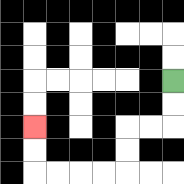{'start': '[7, 3]', 'end': '[1, 5]', 'path_directions': 'D,D,L,L,D,D,L,L,L,L,U,U', 'path_coordinates': '[[7, 3], [7, 4], [7, 5], [6, 5], [5, 5], [5, 6], [5, 7], [4, 7], [3, 7], [2, 7], [1, 7], [1, 6], [1, 5]]'}